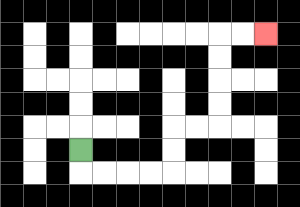{'start': '[3, 6]', 'end': '[11, 1]', 'path_directions': 'D,R,R,R,R,U,U,R,R,U,U,U,U,R,R', 'path_coordinates': '[[3, 6], [3, 7], [4, 7], [5, 7], [6, 7], [7, 7], [7, 6], [7, 5], [8, 5], [9, 5], [9, 4], [9, 3], [9, 2], [9, 1], [10, 1], [11, 1]]'}